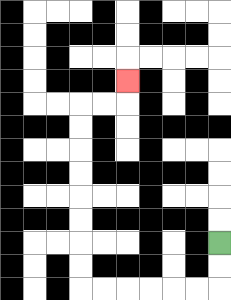{'start': '[9, 10]', 'end': '[5, 3]', 'path_directions': 'D,D,L,L,L,L,L,L,U,U,U,U,U,U,U,U,R,R,U', 'path_coordinates': '[[9, 10], [9, 11], [9, 12], [8, 12], [7, 12], [6, 12], [5, 12], [4, 12], [3, 12], [3, 11], [3, 10], [3, 9], [3, 8], [3, 7], [3, 6], [3, 5], [3, 4], [4, 4], [5, 4], [5, 3]]'}